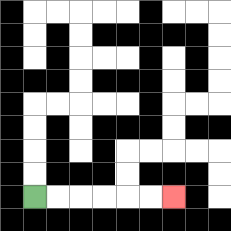{'start': '[1, 8]', 'end': '[7, 8]', 'path_directions': 'R,R,R,R,R,R', 'path_coordinates': '[[1, 8], [2, 8], [3, 8], [4, 8], [5, 8], [6, 8], [7, 8]]'}